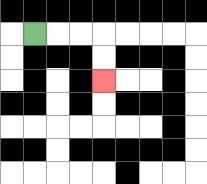{'start': '[1, 1]', 'end': '[4, 3]', 'path_directions': 'R,R,R,D,D', 'path_coordinates': '[[1, 1], [2, 1], [3, 1], [4, 1], [4, 2], [4, 3]]'}